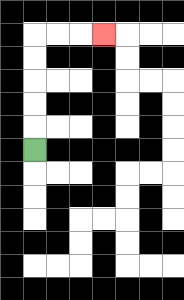{'start': '[1, 6]', 'end': '[4, 1]', 'path_directions': 'U,U,U,U,U,R,R,R', 'path_coordinates': '[[1, 6], [1, 5], [1, 4], [1, 3], [1, 2], [1, 1], [2, 1], [3, 1], [4, 1]]'}